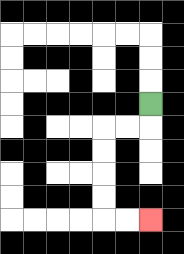{'start': '[6, 4]', 'end': '[6, 9]', 'path_directions': 'D,L,L,D,D,D,D,R,R', 'path_coordinates': '[[6, 4], [6, 5], [5, 5], [4, 5], [4, 6], [4, 7], [4, 8], [4, 9], [5, 9], [6, 9]]'}